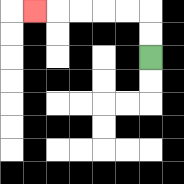{'start': '[6, 2]', 'end': '[1, 0]', 'path_directions': 'U,U,L,L,L,L,L', 'path_coordinates': '[[6, 2], [6, 1], [6, 0], [5, 0], [4, 0], [3, 0], [2, 0], [1, 0]]'}